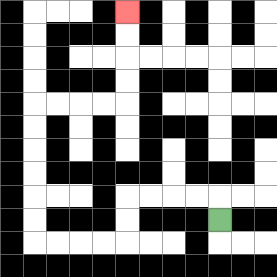{'start': '[9, 9]', 'end': '[5, 0]', 'path_directions': 'U,L,L,L,L,D,D,L,L,L,L,U,U,U,U,U,U,R,R,R,R,U,U,U,U', 'path_coordinates': '[[9, 9], [9, 8], [8, 8], [7, 8], [6, 8], [5, 8], [5, 9], [5, 10], [4, 10], [3, 10], [2, 10], [1, 10], [1, 9], [1, 8], [1, 7], [1, 6], [1, 5], [1, 4], [2, 4], [3, 4], [4, 4], [5, 4], [5, 3], [5, 2], [5, 1], [5, 0]]'}